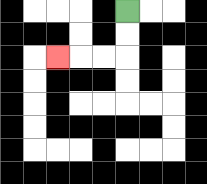{'start': '[5, 0]', 'end': '[2, 2]', 'path_directions': 'D,D,L,L,L', 'path_coordinates': '[[5, 0], [5, 1], [5, 2], [4, 2], [3, 2], [2, 2]]'}